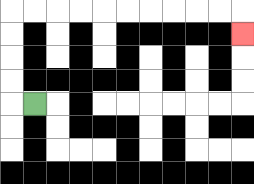{'start': '[1, 4]', 'end': '[10, 1]', 'path_directions': 'L,U,U,U,U,R,R,R,R,R,R,R,R,R,R,D', 'path_coordinates': '[[1, 4], [0, 4], [0, 3], [0, 2], [0, 1], [0, 0], [1, 0], [2, 0], [3, 0], [4, 0], [5, 0], [6, 0], [7, 0], [8, 0], [9, 0], [10, 0], [10, 1]]'}